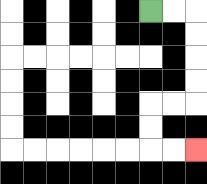{'start': '[6, 0]', 'end': '[8, 6]', 'path_directions': 'R,R,D,D,D,D,L,L,D,D,R,R', 'path_coordinates': '[[6, 0], [7, 0], [8, 0], [8, 1], [8, 2], [8, 3], [8, 4], [7, 4], [6, 4], [6, 5], [6, 6], [7, 6], [8, 6]]'}